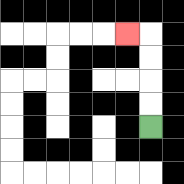{'start': '[6, 5]', 'end': '[5, 1]', 'path_directions': 'U,U,U,U,L', 'path_coordinates': '[[6, 5], [6, 4], [6, 3], [6, 2], [6, 1], [5, 1]]'}